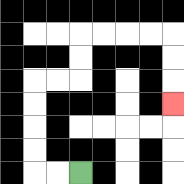{'start': '[3, 7]', 'end': '[7, 4]', 'path_directions': 'L,L,U,U,U,U,R,R,U,U,R,R,R,R,D,D,D', 'path_coordinates': '[[3, 7], [2, 7], [1, 7], [1, 6], [1, 5], [1, 4], [1, 3], [2, 3], [3, 3], [3, 2], [3, 1], [4, 1], [5, 1], [6, 1], [7, 1], [7, 2], [7, 3], [7, 4]]'}